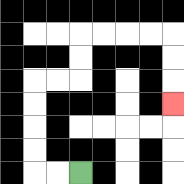{'start': '[3, 7]', 'end': '[7, 4]', 'path_directions': 'L,L,U,U,U,U,R,R,U,U,R,R,R,R,D,D,D', 'path_coordinates': '[[3, 7], [2, 7], [1, 7], [1, 6], [1, 5], [1, 4], [1, 3], [2, 3], [3, 3], [3, 2], [3, 1], [4, 1], [5, 1], [6, 1], [7, 1], [7, 2], [7, 3], [7, 4]]'}